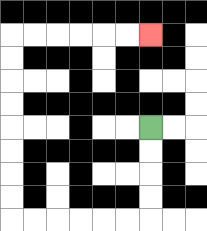{'start': '[6, 5]', 'end': '[6, 1]', 'path_directions': 'D,D,D,D,L,L,L,L,L,L,U,U,U,U,U,U,U,U,R,R,R,R,R,R', 'path_coordinates': '[[6, 5], [6, 6], [6, 7], [6, 8], [6, 9], [5, 9], [4, 9], [3, 9], [2, 9], [1, 9], [0, 9], [0, 8], [0, 7], [0, 6], [0, 5], [0, 4], [0, 3], [0, 2], [0, 1], [1, 1], [2, 1], [3, 1], [4, 1], [5, 1], [6, 1]]'}